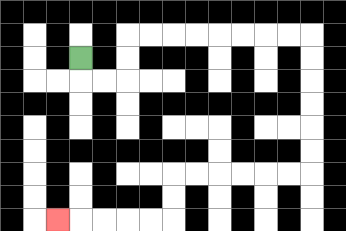{'start': '[3, 2]', 'end': '[2, 9]', 'path_directions': 'D,R,R,U,U,R,R,R,R,R,R,R,R,D,D,D,D,D,D,L,L,L,L,L,L,D,D,L,L,L,L,L', 'path_coordinates': '[[3, 2], [3, 3], [4, 3], [5, 3], [5, 2], [5, 1], [6, 1], [7, 1], [8, 1], [9, 1], [10, 1], [11, 1], [12, 1], [13, 1], [13, 2], [13, 3], [13, 4], [13, 5], [13, 6], [13, 7], [12, 7], [11, 7], [10, 7], [9, 7], [8, 7], [7, 7], [7, 8], [7, 9], [6, 9], [5, 9], [4, 9], [3, 9], [2, 9]]'}